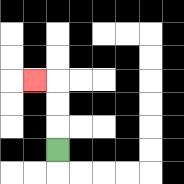{'start': '[2, 6]', 'end': '[1, 3]', 'path_directions': 'U,U,U,L', 'path_coordinates': '[[2, 6], [2, 5], [2, 4], [2, 3], [1, 3]]'}